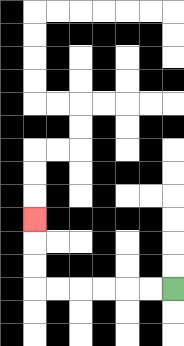{'start': '[7, 12]', 'end': '[1, 9]', 'path_directions': 'L,L,L,L,L,L,U,U,U', 'path_coordinates': '[[7, 12], [6, 12], [5, 12], [4, 12], [3, 12], [2, 12], [1, 12], [1, 11], [1, 10], [1, 9]]'}